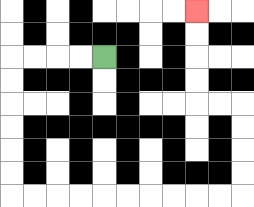{'start': '[4, 2]', 'end': '[8, 0]', 'path_directions': 'L,L,L,L,D,D,D,D,D,D,R,R,R,R,R,R,R,R,R,R,U,U,U,U,L,L,U,U,U,U', 'path_coordinates': '[[4, 2], [3, 2], [2, 2], [1, 2], [0, 2], [0, 3], [0, 4], [0, 5], [0, 6], [0, 7], [0, 8], [1, 8], [2, 8], [3, 8], [4, 8], [5, 8], [6, 8], [7, 8], [8, 8], [9, 8], [10, 8], [10, 7], [10, 6], [10, 5], [10, 4], [9, 4], [8, 4], [8, 3], [8, 2], [8, 1], [8, 0]]'}